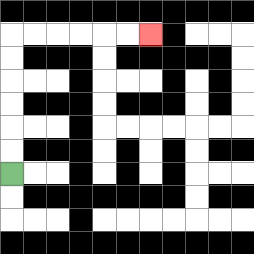{'start': '[0, 7]', 'end': '[6, 1]', 'path_directions': 'U,U,U,U,U,U,R,R,R,R,R,R', 'path_coordinates': '[[0, 7], [0, 6], [0, 5], [0, 4], [0, 3], [0, 2], [0, 1], [1, 1], [2, 1], [3, 1], [4, 1], [5, 1], [6, 1]]'}